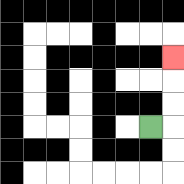{'start': '[6, 5]', 'end': '[7, 2]', 'path_directions': 'R,U,U,U', 'path_coordinates': '[[6, 5], [7, 5], [7, 4], [7, 3], [7, 2]]'}